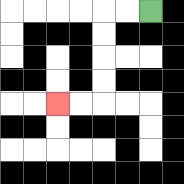{'start': '[6, 0]', 'end': '[2, 4]', 'path_directions': 'L,L,D,D,D,D,L,L', 'path_coordinates': '[[6, 0], [5, 0], [4, 0], [4, 1], [4, 2], [4, 3], [4, 4], [3, 4], [2, 4]]'}